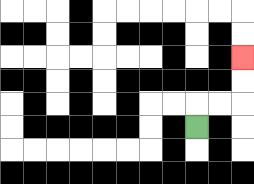{'start': '[8, 5]', 'end': '[10, 2]', 'path_directions': 'U,R,R,U,U', 'path_coordinates': '[[8, 5], [8, 4], [9, 4], [10, 4], [10, 3], [10, 2]]'}